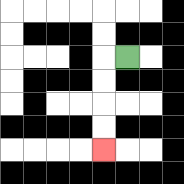{'start': '[5, 2]', 'end': '[4, 6]', 'path_directions': 'L,D,D,D,D', 'path_coordinates': '[[5, 2], [4, 2], [4, 3], [4, 4], [4, 5], [4, 6]]'}